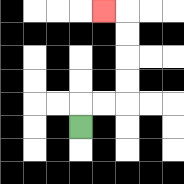{'start': '[3, 5]', 'end': '[4, 0]', 'path_directions': 'U,R,R,U,U,U,U,L', 'path_coordinates': '[[3, 5], [3, 4], [4, 4], [5, 4], [5, 3], [5, 2], [5, 1], [5, 0], [4, 0]]'}